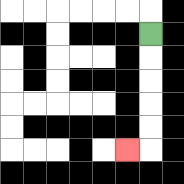{'start': '[6, 1]', 'end': '[5, 6]', 'path_directions': 'D,D,D,D,D,L', 'path_coordinates': '[[6, 1], [6, 2], [6, 3], [6, 4], [6, 5], [6, 6], [5, 6]]'}